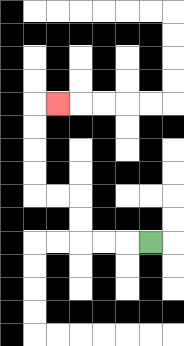{'start': '[6, 10]', 'end': '[2, 4]', 'path_directions': 'L,L,L,U,U,L,L,U,U,U,U,R', 'path_coordinates': '[[6, 10], [5, 10], [4, 10], [3, 10], [3, 9], [3, 8], [2, 8], [1, 8], [1, 7], [1, 6], [1, 5], [1, 4], [2, 4]]'}